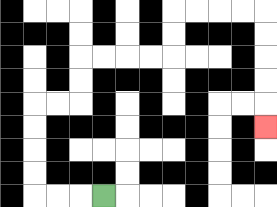{'start': '[4, 8]', 'end': '[11, 5]', 'path_directions': 'L,L,L,U,U,U,U,R,R,U,U,R,R,R,R,U,U,R,R,R,R,D,D,D,D,D', 'path_coordinates': '[[4, 8], [3, 8], [2, 8], [1, 8], [1, 7], [1, 6], [1, 5], [1, 4], [2, 4], [3, 4], [3, 3], [3, 2], [4, 2], [5, 2], [6, 2], [7, 2], [7, 1], [7, 0], [8, 0], [9, 0], [10, 0], [11, 0], [11, 1], [11, 2], [11, 3], [11, 4], [11, 5]]'}